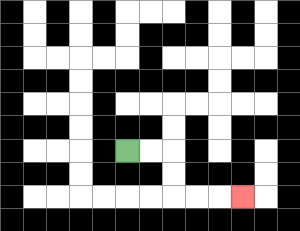{'start': '[5, 6]', 'end': '[10, 8]', 'path_directions': 'R,R,D,D,R,R,R', 'path_coordinates': '[[5, 6], [6, 6], [7, 6], [7, 7], [7, 8], [8, 8], [9, 8], [10, 8]]'}